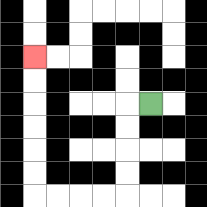{'start': '[6, 4]', 'end': '[1, 2]', 'path_directions': 'L,D,D,D,D,L,L,L,L,U,U,U,U,U,U', 'path_coordinates': '[[6, 4], [5, 4], [5, 5], [5, 6], [5, 7], [5, 8], [4, 8], [3, 8], [2, 8], [1, 8], [1, 7], [1, 6], [1, 5], [1, 4], [1, 3], [1, 2]]'}